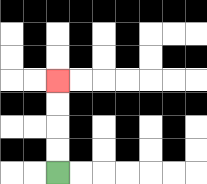{'start': '[2, 7]', 'end': '[2, 3]', 'path_directions': 'U,U,U,U', 'path_coordinates': '[[2, 7], [2, 6], [2, 5], [2, 4], [2, 3]]'}